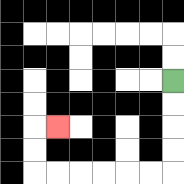{'start': '[7, 3]', 'end': '[2, 5]', 'path_directions': 'D,D,D,D,L,L,L,L,L,L,U,U,R', 'path_coordinates': '[[7, 3], [7, 4], [7, 5], [7, 6], [7, 7], [6, 7], [5, 7], [4, 7], [3, 7], [2, 7], [1, 7], [1, 6], [1, 5], [2, 5]]'}